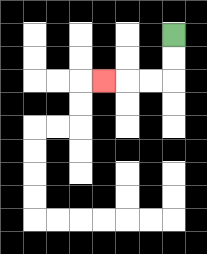{'start': '[7, 1]', 'end': '[4, 3]', 'path_directions': 'D,D,L,L,L', 'path_coordinates': '[[7, 1], [7, 2], [7, 3], [6, 3], [5, 3], [4, 3]]'}